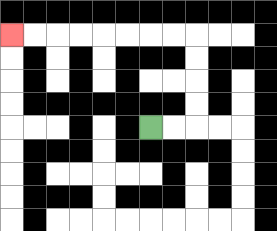{'start': '[6, 5]', 'end': '[0, 1]', 'path_directions': 'R,R,U,U,U,U,L,L,L,L,L,L,L,L', 'path_coordinates': '[[6, 5], [7, 5], [8, 5], [8, 4], [8, 3], [8, 2], [8, 1], [7, 1], [6, 1], [5, 1], [4, 1], [3, 1], [2, 1], [1, 1], [0, 1]]'}